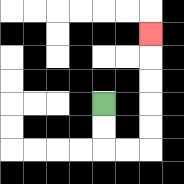{'start': '[4, 4]', 'end': '[6, 1]', 'path_directions': 'D,D,R,R,U,U,U,U,U', 'path_coordinates': '[[4, 4], [4, 5], [4, 6], [5, 6], [6, 6], [6, 5], [6, 4], [6, 3], [6, 2], [6, 1]]'}